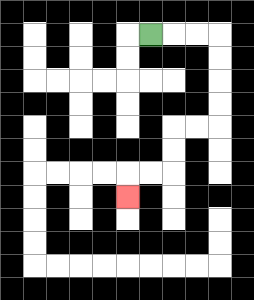{'start': '[6, 1]', 'end': '[5, 8]', 'path_directions': 'R,R,R,D,D,D,D,L,L,D,D,L,L,D', 'path_coordinates': '[[6, 1], [7, 1], [8, 1], [9, 1], [9, 2], [9, 3], [9, 4], [9, 5], [8, 5], [7, 5], [7, 6], [7, 7], [6, 7], [5, 7], [5, 8]]'}